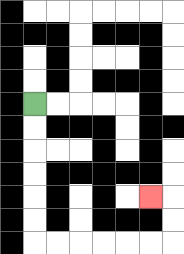{'start': '[1, 4]', 'end': '[6, 8]', 'path_directions': 'D,D,D,D,D,D,R,R,R,R,R,R,U,U,L', 'path_coordinates': '[[1, 4], [1, 5], [1, 6], [1, 7], [1, 8], [1, 9], [1, 10], [2, 10], [3, 10], [4, 10], [5, 10], [6, 10], [7, 10], [7, 9], [7, 8], [6, 8]]'}